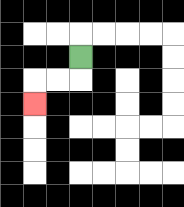{'start': '[3, 2]', 'end': '[1, 4]', 'path_directions': 'D,L,L,D', 'path_coordinates': '[[3, 2], [3, 3], [2, 3], [1, 3], [1, 4]]'}